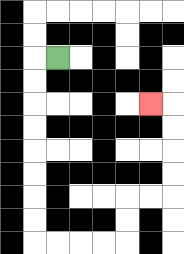{'start': '[2, 2]', 'end': '[6, 4]', 'path_directions': 'L,D,D,D,D,D,D,D,D,R,R,R,R,U,U,R,R,U,U,U,U,L', 'path_coordinates': '[[2, 2], [1, 2], [1, 3], [1, 4], [1, 5], [1, 6], [1, 7], [1, 8], [1, 9], [1, 10], [2, 10], [3, 10], [4, 10], [5, 10], [5, 9], [5, 8], [6, 8], [7, 8], [7, 7], [7, 6], [7, 5], [7, 4], [6, 4]]'}